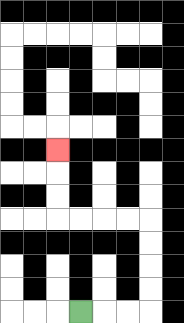{'start': '[3, 13]', 'end': '[2, 6]', 'path_directions': 'R,R,R,U,U,U,U,L,L,L,L,U,U,U', 'path_coordinates': '[[3, 13], [4, 13], [5, 13], [6, 13], [6, 12], [6, 11], [6, 10], [6, 9], [5, 9], [4, 9], [3, 9], [2, 9], [2, 8], [2, 7], [2, 6]]'}